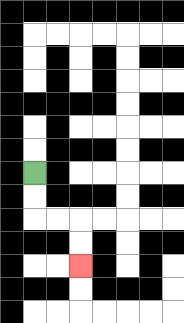{'start': '[1, 7]', 'end': '[3, 11]', 'path_directions': 'D,D,R,R,D,D', 'path_coordinates': '[[1, 7], [1, 8], [1, 9], [2, 9], [3, 9], [3, 10], [3, 11]]'}